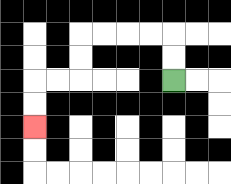{'start': '[7, 3]', 'end': '[1, 5]', 'path_directions': 'U,U,L,L,L,L,D,D,L,L,D,D', 'path_coordinates': '[[7, 3], [7, 2], [7, 1], [6, 1], [5, 1], [4, 1], [3, 1], [3, 2], [3, 3], [2, 3], [1, 3], [1, 4], [1, 5]]'}